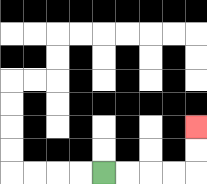{'start': '[4, 7]', 'end': '[8, 5]', 'path_directions': 'R,R,R,R,U,U', 'path_coordinates': '[[4, 7], [5, 7], [6, 7], [7, 7], [8, 7], [8, 6], [8, 5]]'}